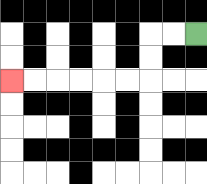{'start': '[8, 1]', 'end': '[0, 3]', 'path_directions': 'L,L,D,D,L,L,L,L,L,L', 'path_coordinates': '[[8, 1], [7, 1], [6, 1], [6, 2], [6, 3], [5, 3], [4, 3], [3, 3], [2, 3], [1, 3], [0, 3]]'}